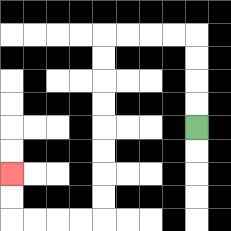{'start': '[8, 5]', 'end': '[0, 7]', 'path_directions': 'U,U,U,U,L,L,L,L,D,D,D,D,D,D,D,D,L,L,L,L,U,U', 'path_coordinates': '[[8, 5], [8, 4], [8, 3], [8, 2], [8, 1], [7, 1], [6, 1], [5, 1], [4, 1], [4, 2], [4, 3], [4, 4], [4, 5], [4, 6], [4, 7], [4, 8], [4, 9], [3, 9], [2, 9], [1, 9], [0, 9], [0, 8], [0, 7]]'}